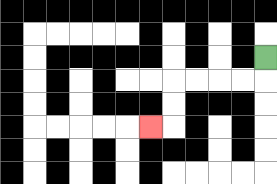{'start': '[11, 2]', 'end': '[6, 5]', 'path_directions': 'D,L,L,L,L,D,D,L', 'path_coordinates': '[[11, 2], [11, 3], [10, 3], [9, 3], [8, 3], [7, 3], [7, 4], [7, 5], [6, 5]]'}